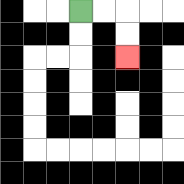{'start': '[3, 0]', 'end': '[5, 2]', 'path_directions': 'R,R,D,D', 'path_coordinates': '[[3, 0], [4, 0], [5, 0], [5, 1], [5, 2]]'}